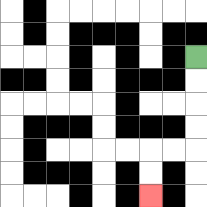{'start': '[8, 2]', 'end': '[6, 8]', 'path_directions': 'D,D,D,D,L,L,D,D', 'path_coordinates': '[[8, 2], [8, 3], [8, 4], [8, 5], [8, 6], [7, 6], [6, 6], [6, 7], [6, 8]]'}